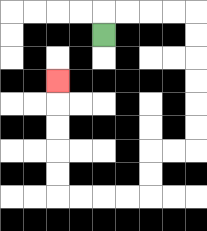{'start': '[4, 1]', 'end': '[2, 3]', 'path_directions': 'U,R,R,R,R,D,D,D,D,D,D,L,L,D,D,L,L,L,L,U,U,U,U,U', 'path_coordinates': '[[4, 1], [4, 0], [5, 0], [6, 0], [7, 0], [8, 0], [8, 1], [8, 2], [8, 3], [8, 4], [8, 5], [8, 6], [7, 6], [6, 6], [6, 7], [6, 8], [5, 8], [4, 8], [3, 8], [2, 8], [2, 7], [2, 6], [2, 5], [2, 4], [2, 3]]'}